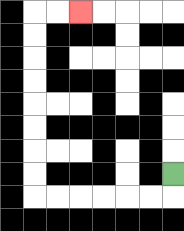{'start': '[7, 7]', 'end': '[3, 0]', 'path_directions': 'D,L,L,L,L,L,L,U,U,U,U,U,U,U,U,R,R', 'path_coordinates': '[[7, 7], [7, 8], [6, 8], [5, 8], [4, 8], [3, 8], [2, 8], [1, 8], [1, 7], [1, 6], [1, 5], [1, 4], [1, 3], [1, 2], [1, 1], [1, 0], [2, 0], [3, 0]]'}